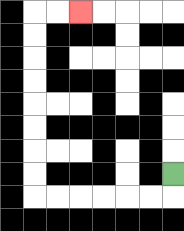{'start': '[7, 7]', 'end': '[3, 0]', 'path_directions': 'D,L,L,L,L,L,L,U,U,U,U,U,U,U,U,R,R', 'path_coordinates': '[[7, 7], [7, 8], [6, 8], [5, 8], [4, 8], [3, 8], [2, 8], [1, 8], [1, 7], [1, 6], [1, 5], [1, 4], [1, 3], [1, 2], [1, 1], [1, 0], [2, 0], [3, 0]]'}